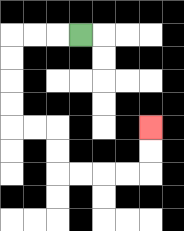{'start': '[3, 1]', 'end': '[6, 5]', 'path_directions': 'L,L,L,D,D,D,D,R,R,D,D,R,R,R,R,U,U', 'path_coordinates': '[[3, 1], [2, 1], [1, 1], [0, 1], [0, 2], [0, 3], [0, 4], [0, 5], [1, 5], [2, 5], [2, 6], [2, 7], [3, 7], [4, 7], [5, 7], [6, 7], [6, 6], [6, 5]]'}